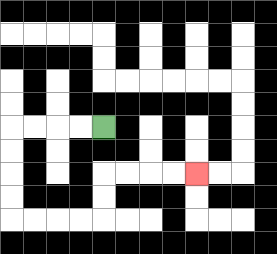{'start': '[4, 5]', 'end': '[8, 7]', 'path_directions': 'L,L,L,L,D,D,D,D,R,R,R,R,U,U,R,R,R,R', 'path_coordinates': '[[4, 5], [3, 5], [2, 5], [1, 5], [0, 5], [0, 6], [0, 7], [0, 8], [0, 9], [1, 9], [2, 9], [3, 9], [4, 9], [4, 8], [4, 7], [5, 7], [6, 7], [7, 7], [8, 7]]'}